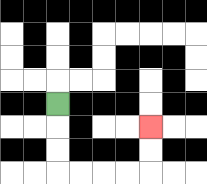{'start': '[2, 4]', 'end': '[6, 5]', 'path_directions': 'D,D,D,R,R,R,R,U,U', 'path_coordinates': '[[2, 4], [2, 5], [2, 6], [2, 7], [3, 7], [4, 7], [5, 7], [6, 7], [6, 6], [6, 5]]'}